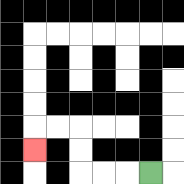{'start': '[6, 7]', 'end': '[1, 6]', 'path_directions': 'L,L,L,U,U,L,L,D', 'path_coordinates': '[[6, 7], [5, 7], [4, 7], [3, 7], [3, 6], [3, 5], [2, 5], [1, 5], [1, 6]]'}